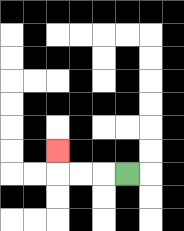{'start': '[5, 7]', 'end': '[2, 6]', 'path_directions': 'L,L,L,U', 'path_coordinates': '[[5, 7], [4, 7], [3, 7], [2, 7], [2, 6]]'}